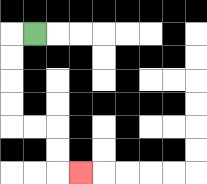{'start': '[1, 1]', 'end': '[3, 7]', 'path_directions': 'L,D,D,D,D,R,R,D,D,R', 'path_coordinates': '[[1, 1], [0, 1], [0, 2], [0, 3], [0, 4], [0, 5], [1, 5], [2, 5], [2, 6], [2, 7], [3, 7]]'}